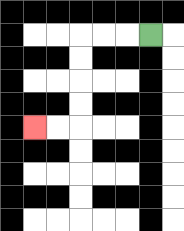{'start': '[6, 1]', 'end': '[1, 5]', 'path_directions': 'L,L,L,D,D,D,D,L,L', 'path_coordinates': '[[6, 1], [5, 1], [4, 1], [3, 1], [3, 2], [3, 3], [3, 4], [3, 5], [2, 5], [1, 5]]'}